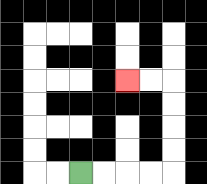{'start': '[3, 7]', 'end': '[5, 3]', 'path_directions': 'R,R,R,R,U,U,U,U,L,L', 'path_coordinates': '[[3, 7], [4, 7], [5, 7], [6, 7], [7, 7], [7, 6], [7, 5], [7, 4], [7, 3], [6, 3], [5, 3]]'}